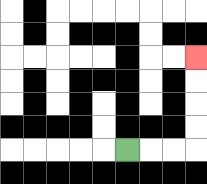{'start': '[5, 6]', 'end': '[8, 2]', 'path_directions': 'R,R,R,U,U,U,U', 'path_coordinates': '[[5, 6], [6, 6], [7, 6], [8, 6], [8, 5], [8, 4], [8, 3], [8, 2]]'}